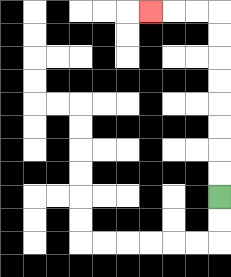{'start': '[9, 8]', 'end': '[6, 0]', 'path_directions': 'U,U,U,U,U,U,U,U,L,L,L', 'path_coordinates': '[[9, 8], [9, 7], [9, 6], [9, 5], [9, 4], [9, 3], [9, 2], [9, 1], [9, 0], [8, 0], [7, 0], [6, 0]]'}